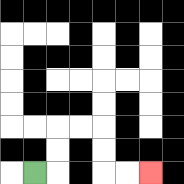{'start': '[1, 7]', 'end': '[6, 7]', 'path_directions': 'R,U,U,R,R,D,D,R,R', 'path_coordinates': '[[1, 7], [2, 7], [2, 6], [2, 5], [3, 5], [4, 5], [4, 6], [4, 7], [5, 7], [6, 7]]'}